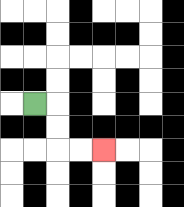{'start': '[1, 4]', 'end': '[4, 6]', 'path_directions': 'R,D,D,R,R', 'path_coordinates': '[[1, 4], [2, 4], [2, 5], [2, 6], [3, 6], [4, 6]]'}